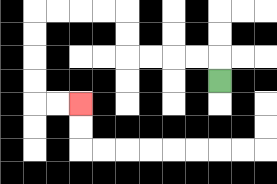{'start': '[9, 3]', 'end': '[3, 4]', 'path_directions': 'U,L,L,L,L,U,U,L,L,L,L,D,D,D,D,R,R', 'path_coordinates': '[[9, 3], [9, 2], [8, 2], [7, 2], [6, 2], [5, 2], [5, 1], [5, 0], [4, 0], [3, 0], [2, 0], [1, 0], [1, 1], [1, 2], [1, 3], [1, 4], [2, 4], [3, 4]]'}